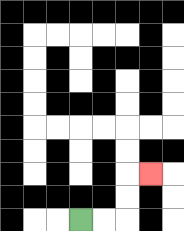{'start': '[3, 9]', 'end': '[6, 7]', 'path_directions': 'R,R,U,U,R', 'path_coordinates': '[[3, 9], [4, 9], [5, 9], [5, 8], [5, 7], [6, 7]]'}